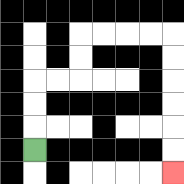{'start': '[1, 6]', 'end': '[7, 7]', 'path_directions': 'U,U,U,R,R,U,U,R,R,R,R,D,D,D,D,D,D', 'path_coordinates': '[[1, 6], [1, 5], [1, 4], [1, 3], [2, 3], [3, 3], [3, 2], [3, 1], [4, 1], [5, 1], [6, 1], [7, 1], [7, 2], [7, 3], [7, 4], [7, 5], [7, 6], [7, 7]]'}